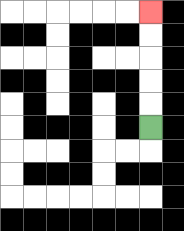{'start': '[6, 5]', 'end': '[6, 0]', 'path_directions': 'U,U,U,U,U', 'path_coordinates': '[[6, 5], [6, 4], [6, 3], [6, 2], [6, 1], [6, 0]]'}